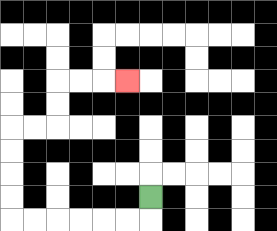{'start': '[6, 8]', 'end': '[5, 3]', 'path_directions': 'D,L,L,L,L,L,L,U,U,U,U,R,R,U,U,R,R,R', 'path_coordinates': '[[6, 8], [6, 9], [5, 9], [4, 9], [3, 9], [2, 9], [1, 9], [0, 9], [0, 8], [0, 7], [0, 6], [0, 5], [1, 5], [2, 5], [2, 4], [2, 3], [3, 3], [4, 3], [5, 3]]'}